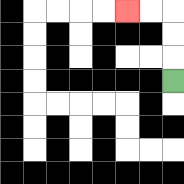{'start': '[7, 3]', 'end': '[5, 0]', 'path_directions': 'U,U,U,L,L', 'path_coordinates': '[[7, 3], [7, 2], [7, 1], [7, 0], [6, 0], [5, 0]]'}